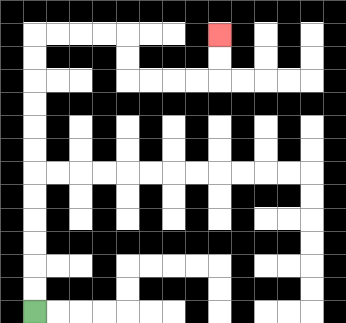{'start': '[1, 13]', 'end': '[9, 1]', 'path_directions': 'U,U,U,U,U,U,U,U,U,U,U,U,R,R,R,R,D,D,R,R,R,R,U,U', 'path_coordinates': '[[1, 13], [1, 12], [1, 11], [1, 10], [1, 9], [1, 8], [1, 7], [1, 6], [1, 5], [1, 4], [1, 3], [1, 2], [1, 1], [2, 1], [3, 1], [4, 1], [5, 1], [5, 2], [5, 3], [6, 3], [7, 3], [8, 3], [9, 3], [9, 2], [9, 1]]'}